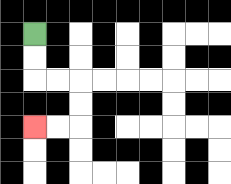{'start': '[1, 1]', 'end': '[1, 5]', 'path_directions': 'D,D,R,R,D,D,L,L', 'path_coordinates': '[[1, 1], [1, 2], [1, 3], [2, 3], [3, 3], [3, 4], [3, 5], [2, 5], [1, 5]]'}